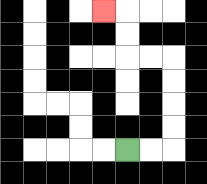{'start': '[5, 6]', 'end': '[4, 0]', 'path_directions': 'R,R,U,U,U,U,L,L,U,U,L', 'path_coordinates': '[[5, 6], [6, 6], [7, 6], [7, 5], [7, 4], [7, 3], [7, 2], [6, 2], [5, 2], [5, 1], [5, 0], [4, 0]]'}